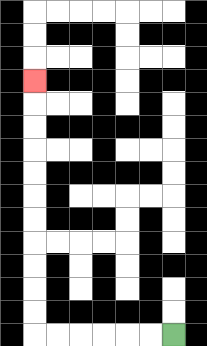{'start': '[7, 14]', 'end': '[1, 3]', 'path_directions': 'L,L,L,L,L,L,U,U,U,U,U,U,U,U,U,U,U', 'path_coordinates': '[[7, 14], [6, 14], [5, 14], [4, 14], [3, 14], [2, 14], [1, 14], [1, 13], [1, 12], [1, 11], [1, 10], [1, 9], [1, 8], [1, 7], [1, 6], [1, 5], [1, 4], [1, 3]]'}